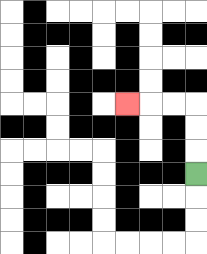{'start': '[8, 7]', 'end': '[5, 4]', 'path_directions': 'U,U,U,L,L,L', 'path_coordinates': '[[8, 7], [8, 6], [8, 5], [8, 4], [7, 4], [6, 4], [5, 4]]'}